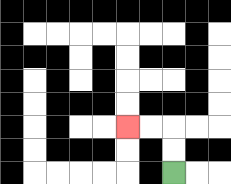{'start': '[7, 7]', 'end': '[5, 5]', 'path_directions': 'U,U,L,L', 'path_coordinates': '[[7, 7], [7, 6], [7, 5], [6, 5], [5, 5]]'}